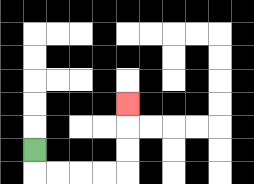{'start': '[1, 6]', 'end': '[5, 4]', 'path_directions': 'D,R,R,R,R,U,U,U', 'path_coordinates': '[[1, 6], [1, 7], [2, 7], [3, 7], [4, 7], [5, 7], [5, 6], [5, 5], [5, 4]]'}